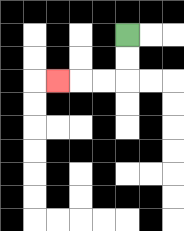{'start': '[5, 1]', 'end': '[2, 3]', 'path_directions': 'D,D,L,L,L', 'path_coordinates': '[[5, 1], [5, 2], [5, 3], [4, 3], [3, 3], [2, 3]]'}